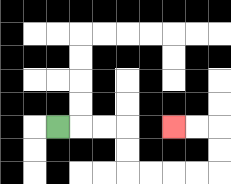{'start': '[2, 5]', 'end': '[7, 5]', 'path_directions': 'R,R,R,D,D,R,R,R,R,U,U,L,L', 'path_coordinates': '[[2, 5], [3, 5], [4, 5], [5, 5], [5, 6], [5, 7], [6, 7], [7, 7], [8, 7], [9, 7], [9, 6], [9, 5], [8, 5], [7, 5]]'}